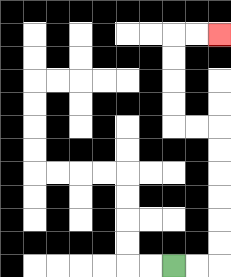{'start': '[7, 11]', 'end': '[9, 1]', 'path_directions': 'R,R,U,U,U,U,U,U,L,L,U,U,U,U,R,R', 'path_coordinates': '[[7, 11], [8, 11], [9, 11], [9, 10], [9, 9], [9, 8], [9, 7], [9, 6], [9, 5], [8, 5], [7, 5], [7, 4], [7, 3], [7, 2], [7, 1], [8, 1], [9, 1]]'}